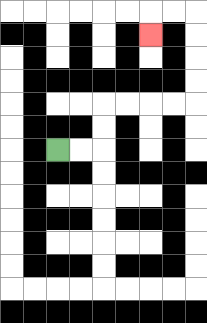{'start': '[2, 6]', 'end': '[6, 1]', 'path_directions': 'R,R,U,U,R,R,R,R,U,U,U,U,L,L,D', 'path_coordinates': '[[2, 6], [3, 6], [4, 6], [4, 5], [4, 4], [5, 4], [6, 4], [7, 4], [8, 4], [8, 3], [8, 2], [8, 1], [8, 0], [7, 0], [6, 0], [6, 1]]'}